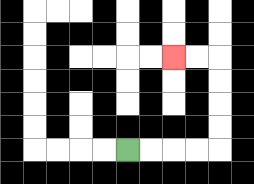{'start': '[5, 6]', 'end': '[7, 2]', 'path_directions': 'R,R,R,R,U,U,U,U,L,L', 'path_coordinates': '[[5, 6], [6, 6], [7, 6], [8, 6], [9, 6], [9, 5], [9, 4], [9, 3], [9, 2], [8, 2], [7, 2]]'}